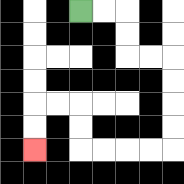{'start': '[3, 0]', 'end': '[1, 6]', 'path_directions': 'R,R,D,D,R,R,D,D,D,D,L,L,L,L,U,U,L,L,D,D', 'path_coordinates': '[[3, 0], [4, 0], [5, 0], [5, 1], [5, 2], [6, 2], [7, 2], [7, 3], [7, 4], [7, 5], [7, 6], [6, 6], [5, 6], [4, 6], [3, 6], [3, 5], [3, 4], [2, 4], [1, 4], [1, 5], [1, 6]]'}